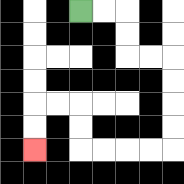{'start': '[3, 0]', 'end': '[1, 6]', 'path_directions': 'R,R,D,D,R,R,D,D,D,D,L,L,L,L,U,U,L,L,D,D', 'path_coordinates': '[[3, 0], [4, 0], [5, 0], [5, 1], [5, 2], [6, 2], [7, 2], [7, 3], [7, 4], [7, 5], [7, 6], [6, 6], [5, 6], [4, 6], [3, 6], [3, 5], [3, 4], [2, 4], [1, 4], [1, 5], [1, 6]]'}